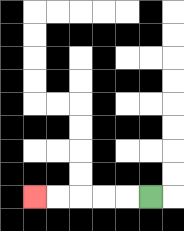{'start': '[6, 8]', 'end': '[1, 8]', 'path_directions': 'L,L,L,L,L', 'path_coordinates': '[[6, 8], [5, 8], [4, 8], [3, 8], [2, 8], [1, 8]]'}